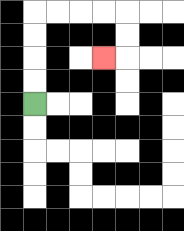{'start': '[1, 4]', 'end': '[4, 2]', 'path_directions': 'U,U,U,U,R,R,R,R,D,D,L', 'path_coordinates': '[[1, 4], [1, 3], [1, 2], [1, 1], [1, 0], [2, 0], [3, 0], [4, 0], [5, 0], [5, 1], [5, 2], [4, 2]]'}